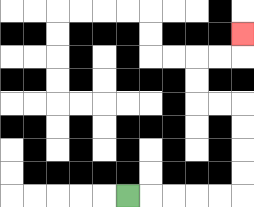{'start': '[5, 8]', 'end': '[10, 1]', 'path_directions': 'R,R,R,R,R,U,U,U,U,L,L,U,U,R,R,U', 'path_coordinates': '[[5, 8], [6, 8], [7, 8], [8, 8], [9, 8], [10, 8], [10, 7], [10, 6], [10, 5], [10, 4], [9, 4], [8, 4], [8, 3], [8, 2], [9, 2], [10, 2], [10, 1]]'}